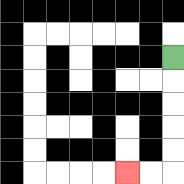{'start': '[7, 2]', 'end': '[5, 7]', 'path_directions': 'D,D,D,D,D,L,L', 'path_coordinates': '[[7, 2], [7, 3], [7, 4], [7, 5], [7, 6], [7, 7], [6, 7], [5, 7]]'}